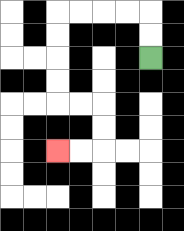{'start': '[6, 2]', 'end': '[2, 6]', 'path_directions': 'U,U,L,L,L,L,D,D,D,D,R,R,D,D,L,L', 'path_coordinates': '[[6, 2], [6, 1], [6, 0], [5, 0], [4, 0], [3, 0], [2, 0], [2, 1], [2, 2], [2, 3], [2, 4], [3, 4], [4, 4], [4, 5], [4, 6], [3, 6], [2, 6]]'}